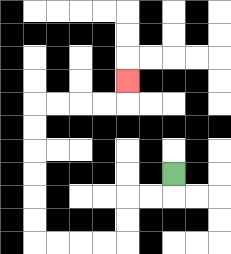{'start': '[7, 7]', 'end': '[5, 3]', 'path_directions': 'D,L,L,D,D,L,L,L,L,U,U,U,U,U,U,R,R,R,R,U', 'path_coordinates': '[[7, 7], [7, 8], [6, 8], [5, 8], [5, 9], [5, 10], [4, 10], [3, 10], [2, 10], [1, 10], [1, 9], [1, 8], [1, 7], [1, 6], [1, 5], [1, 4], [2, 4], [3, 4], [4, 4], [5, 4], [5, 3]]'}